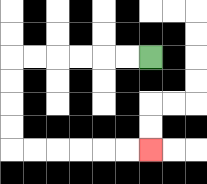{'start': '[6, 2]', 'end': '[6, 6]', 'path_directions': 'L,L,L,L,L,L,D,D,D,D,R,R,R,R,R,R', 'path_coordinates': '[[6, 2], [5, 2], [4, 2], [3, 2], [2, 2], [1, 2], [0, 2], [0, 3], [0, 4], [0, 5], [0, 6], [1, 6], [2, 6], [3, 6], [4, 6], [5, 6], [6, 6]]'}